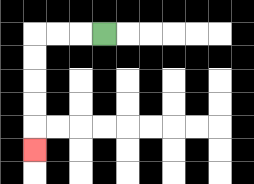{'start': '[4, 1]', 'end': '[1, 6]', 'path_directions': 'L,L,L,D,D,D,D,D', 'path_coordinates': '[[4, 1], [3, 1], [2, 1], [1, 1], [1, 2], [1, 3], [1, 4], [1, 5], [1, 6]]'}